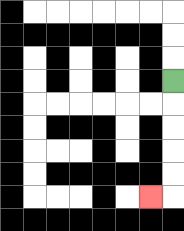{'start': '[7, 3]', 'end': '[6, 8]', 'path_directions': 'D,D,D,D,D,L', 'path_coordinates': '[[7, 3], [7, 4], [7, 5], [7, 6], [7, 7], [7, 8], [6, 8]]'}